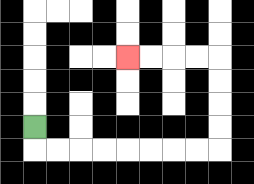{'start': '[1, 5]', 'end': '[5, 2]', 'path_directions': 'D,R,R,R,R,R,R,R,R,U,U,U,U,L,L,L,L', 'path_coordinates': '[[1, 5], [1, 6], [2, 6], [3, 6], [4, 6], [5, 6], [6, 6], [7, 6], [8, 6], [9, 6], [9, 5], [9, 4], [9, 3], [9, 2], [8, 2], [7, 2], [6, 2], [5, 2]]'}